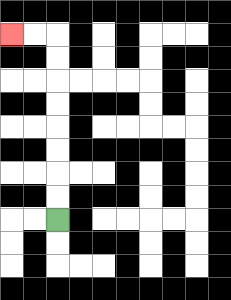{'start': '[2, 9]', 'end': '[0, 1]', 'path_directions': 'U,U,U,U,U,U,U,U,L,L', 'path_coordinates': '[[2, 9], [2, 8], [2, 7], [2, 6], [2, 5], [2, 4], [2, 3], [2, 2], [2, 1], [1, 1], [0, 1]]'}